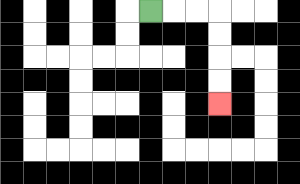{'start': '[6, 0]', 'end': '[9, 4]', 'path_directions': 'R,R,R,D,D,D,D', 'path_coordinates': '[[6, 0], [7, 0], [8, 0], [9, 0], [9, 1], [9, 2], [9, 3], [9, 4]]'}